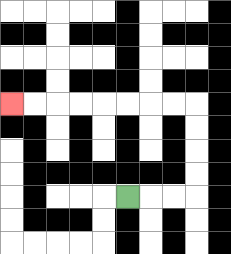{'start': '[5, 8]', 'end': '[0, 4]', 'path_directions': 'R,R,R,U,U,U,U,L,L,L,L,L,L,L,L', 'path_coordinates': '[[5, 8], [6, 8], [7, 8], [8, 8], [8, 7], [8, 6], [8, 5], [8, 4], [7, 4], [6, 4], [5, 4], [4, 4], [3, 4], [2, 4], [1, 4], [0, 4]]'}